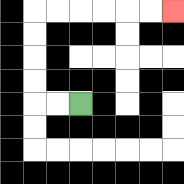{'start': '[3, 4]', 'end': '[7, 0]', 'path_directions': 'L,L,U,U,U,U,R,R,R,R,R,R', 'path_coordinates': '[[3, 4], [2, 4], [1, 4], [1, 3], [1, 2], [1, 1], [1, 0], [2, 0], [3, 0], [4, 0], [5, 0], [6, 0], [7, 0]]'}